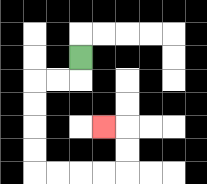{'start': '[3, 2]', 'end': '[4, 5]', 'path_directions': 'D,L,L,D,D,D,D,R,R,R,R,U,U,L', 'path_coordinates': '[[3, 2], [3, 3], [2, 3], [1, 3], [1, 4], [1, 5], [1, 6], [1, 7], [2, 7], [3, 7], [4, 7], [5, 7], [5, 6], [5, 5], [4, 5]]'}